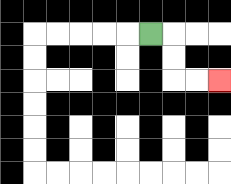{'start': '[6, 1]', 'end': '[9, 3]', 'path_directions': 'R,D,D,R,R', 'path_coordinates': '[[6, 1], [7, 1], [7, 2], [7, 3], [8, 3], [9, 3]]'}